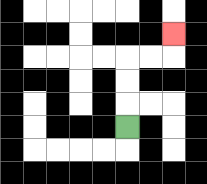{'start': '[5, 5]', 'end': '[7, 1]', 'path_directions': 'U,U,U,R,R,U', 'path_coordinates': '[[5, 5], [5, 4], [5, 3], [5, 2], [6, 2], [7, 2], [7, 1]]'}